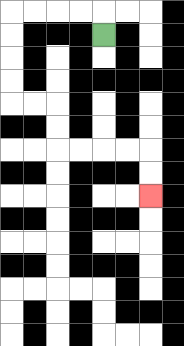{'start': '[4, 1]', 'end': '[6, 8]', 'path_directions': 'U,L,L,L,L,D,D,D,D,R,R,D,D,R,R,R,R,D,D', 'path_coordinates': '[[4, 1], [4, 0], [3, 0], [2, 0], [1, 0], [0, 0], [0, 1], [0, 2], [0, 3], [0, 4], [1, 4], [2, 4], [2, 5], [2, 6], [3, 6], [4, 6], [5, 6], [6, 6], [6, 7], [6, 8]]'}